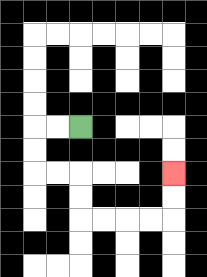{'start': '[3, 5]', 'end': '[7, 7]', 'path_directions': 'L,L,D,D,R,R,D,D,R,R,R,R,U,U', 'path_coordinates': '[[3, 5], [2, 5], [1, 5], [1, 6], [1, 7], [2, 7], [3, 7], [3, 8], [3, 9], [4, 9], [5, 9], [6, 9], [7, 9], [7, 8], [7, 7]]'}